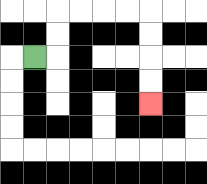{'start': '[1, 2]', 'end': '[6, 4]', 'path_directions': 'R,U,U,R,R,R,R,D,D,D,D', 'path_coordinates': '[[1, 2], [2, 2], [2, 1], [2, 0], [3, 0], [4, 0], [5, 0], [6, 0], [6, 1], [6, 2], [6, 3], [6, 4]]'}